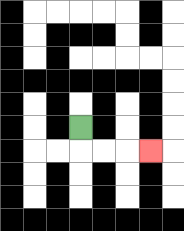{'start': '[3, 5]', 'end': '[6, 6]', 'path_directions': 'D,R,R,R', 'path_coordinates': '[[3, 5], [3, 6], [4, 6], [5, 6], [6, 6]]'}